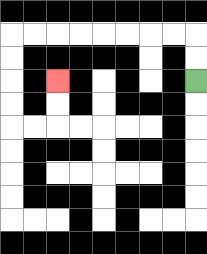{'start': '[8, 3]', 'end': '[2, 3]', 'path_directions': 'U,U,L,L,L,L,L,L,L,L,D,D,D,D,R,R,U,U', 'path_coordinates': '[[8, 3], [8, 2], [8, 1], [7, 1], [6, 1], [5, 1], [4, 1], [3, 1], [2, 1], [1, 1], [0, 1], [0, 2], [0, 3], [0, 4], [0, 5], [1, 5], [2, 5], [2, 4], [2, 3]]'}